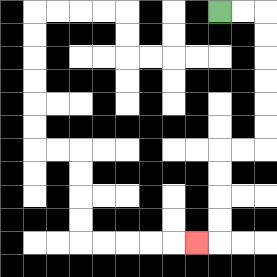{'start': '[9, 0]', 'end': '[8, 10]', 'path_directions': 'R,R,D,D,D,D,D,D,L,L,D,D,D,D,L', 'path_coordinates': '[[9, 0], [10, 0], [11, 0], [11, 1], [11, 2], [11, 3], [11, 4], [11, 5], [11, 6], [10, 6], [9, 6], [9, 7], [9, 8], [9, 9], [9, 10], [8, 10]]'}